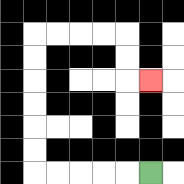{'start': '[6, 7]', 'end': '[6, 3]', 'path_directions': 'L,L,L,L,L,U,U,U,U,U,U,R,R,R,R,D,D,R', 'path_coordinates': '[[6, 7], [5, 7], [4, 7], [3, 7], [2, 7], [1, 7], [1, 6], [1, 5], [1, 4], [1, 3], [1, 2], [1, 1], [2, 1], [3, 1], [4, 1], [5, 1], [5, 2], [5, 3], [6, 3]]'}